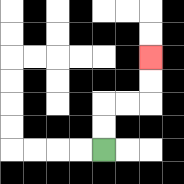{'start': '[4, 6]', 'end': '[6, 2]', 'path_directions': 'U,U,R,R,U,U', 'path_coordinates': '[[4, 6], [4, 5], [4, 4], [5, 4], [6, 4], [6, 3], [6, 2]]'}